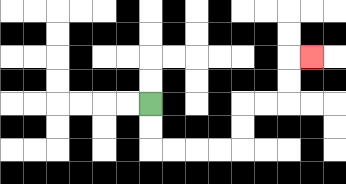{'start': '[6, 4]', 'end': '[13, 2]', 'path_directions': 'D,D,R,R,R,R,U,U,R,R,U,U,R', 'path_coordinates': '[[6, 4], [6, 5], [6, 6], [7, 6], [8, 6], [9, 6], [10, 6], [10, 5], [10, 4], [11, 4], [12, 4], [12, 3], [12, 2], [13, 2]]'}